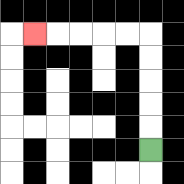{'start': '[6, 6]', 'end': '[1, 1]', 'path_directions': 'U,U,U,U,U,L,L,L,L,L', 'path_coordinates': '[[6, 6], [6, 5], [6, 4], [6, 3], [6, 2], [6, 1], [5, 1], [4, 1], [3, 1], [2, 1], [1, 1]]'}